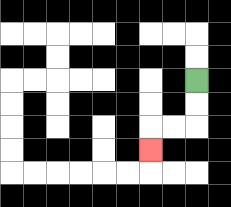{'start': '[8, 3]', 'end': '[6, 6]', 'path_directions': 'D,D,L,L,D', 'path_coordinates': '[[8, 3], [8, 4], [8, 5], [7, 5], [6, 5], [6, 6]]'}